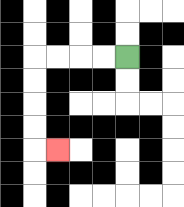{'start': '[5, 2]', 'end': '[2, 6]', 'path_directions': 'L,L,L,L,D,D,D,D,R', 'path_coordinates': '[[5, 2], [4, 2], [3, 2], [2, 2], [1, 2], [1, 3], [1, 4], [1, 5], [1, 6], [2, 6]]'}